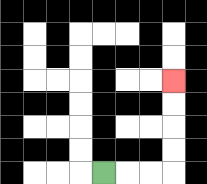{'start': '[4, 7]', 'end': '[7, 3]', 'path_directions': 'R,R,R,U,U,U,U', 'path_coordinates': '[[4, 7], [5, 7], [6, 7], [7, 7], [7, 6], [7, 5], [7, 4], [7, 3]]'}